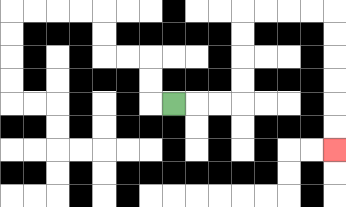{'start': '[7, 4]', 'end': '[14, 6]', 'path_directions': 'R,R,R,U,U,U,U,R,R,R,R,D,D,D,D,D,D', 'path_coordinates': '[[7, 4], [8, 4], [9, 4], [10, 4], [10, 3], [10, 2], [10, 1], [10, 0], [11, 0], [12, 0], [13, 0], [14, 0], [14, 1], [14, 2], [14, 3], [14, 4], [14, 5], [14, 6]]'}